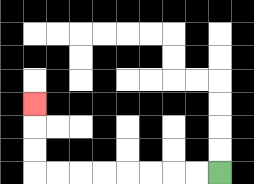{'start': '[9, 7]', 'end': '[1, 4]', 'path_directions': 'L,L,L,L,L,L,L,L,U,U,U', 'path_coordinates': '[[9, 7], [8, 7], [7, 7], [6, 7], [5, 7], [4, 7], [3, 7], [2, 7], [1, 7], [1, 6], [1, 5], [1, 4]]'}